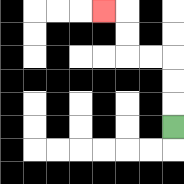{'start': '[7, 5]', 'end': '[4, 0]', 'path_directions': 'U,U,U,L,L,U,U,L', 'path_coordinates': '[[7, 5], [7, 4], [7, 3], [7, 2], [6, 2], [5, 2], [5, 1], [5, 0], [4, 0]]'}